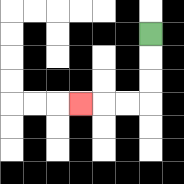{'start': '[6, 1]', 'end': '[3, 4]', 'path_directions': 'D,D,D,L,L,L', 'path_coordinates': '[[6, 1], [6, 2], [6, 3], [6, 4], [5, 4], [4, 4], [3, 4]]'}